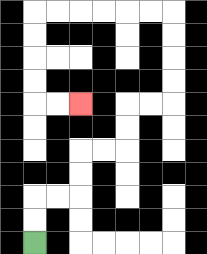{'start': '[1, 10]', 'end': '[3, 4]', 'path_directions': 'U,U,R,R,U,U,R,R,U,U,R,R,U,U,U,U,L,L,L,L,L,L,D,D,D,D,R,R', 'path_coordinates': '[[1, 10], [1, 9], [1, 8], [2, 8], [3, 8], [3, 7], [3, 6], [4, 6], [5, 6], [5, 5], [5, 4], [6, 4], [7, 4], [7, 3], [7, 2], [7, 1], [7, 0], [6, 0], [5, 0], [4, 0], [3, 0], [2, 0], [1, 0], [1, 1], [1, 2], [1, 3], [1, 4], [2, 4], [3, 4]]'}